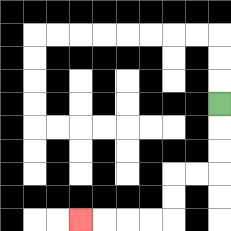{'start': '[9, 4]', 'end': '[3, 9]', 'path_directions': 'D,D,D,L,L,D,D,L,L,L,L', 'path_coordinates': '[[9, 4], [9, 5], [9, 6], [9, 7], [8, 7], [7, 7], [7, 8], [7, 9], [6, 9], [5, 9], [4, 9], [3, 9]]'}